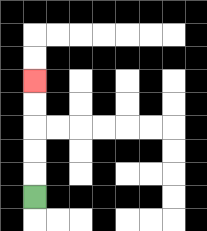{'start': '[1, 8]', 'end': '[1, 3]', 'path_directions': 'U,U,U,U,U', 'path_coordinates': '[[1, 8], [1, 7], [1, 6], [1, 5], [1, 4], [1, 3]]'}